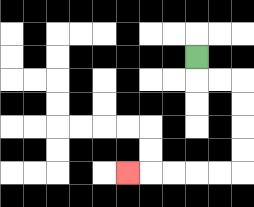{'start': '[8, 2]', 'end': '[5, 7]', 'path_directions': 'D,R,R,D,D,D,D,L,L,L,L,L', 'path_coordinates': '[[8, 2], [8, 3], [9, 3], [10, 3], [10, 4], [10, 5], [10, 6], [10, 7], [9, 7], [8, 7], [7, 7], [6, 7], [5, 7]]'}